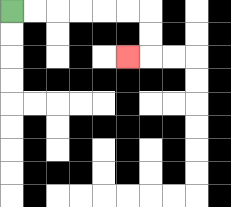{'start': '[0, 0]', 'end': '[5, 2]', 'path_directions': 'R,R,R,R,R,R,D,D,L', 'path_coordinates': '[[0, 0], [1, 0], [2, 0], [3, 0], [4, 0], [5, 0], [6, 0], [6, 1], [6, 2], [5, 2]]'}